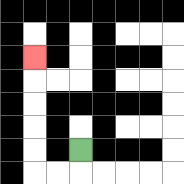{'start': '[3, 6]', 'end': '[1, 2]', 'path_directions': 'D,L,L,U,U,U,U,U', 'path_coordinates': '[[3, 6], [3, 7], [2, 7], [1, 7], [1, 6], [1, 5], [1, 4], [1, 3], [1, 2]]'}